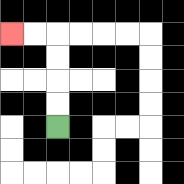{'start': '[2, 5]', 'end': '[0, 1]', 'path_directions': 'U,U,U,U,L,L', 'path_coordinates': '[[2, 5], [2, 4], [2, 3], [2, 2], [2, 1], [1, 1], [0, 1]]'}